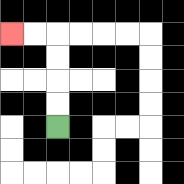{'start': '[2, 5]', 'end': '[0, 1]', 'path_directions': 'U,U,U,U,L,L', 'path_coordinates': '[[2, 5], [2, 4], [2, 3], [2, 2], [2, 1], [1, 1], [0, 1]]'}